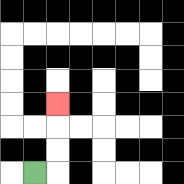{'start': '[1, 7]', 'end': '[2, 4]', 'path_directions': 'R,U,U,U', 'path_coordinates': '[[1, 7], [2, 7], [2, 6], [2, 5], [2, 4]]'}